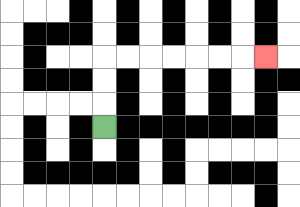{'start': '[4, 5]', 'end': '[11, 2]', 'path_directions': 'U,U,U,R,R,R,R,R,R,R', 'path_coordinates': '[[4, 5], [4, 4], [4, 3], [4, 2], [5, 2], [6, 2], [7, 2], [8, 2], [9, 2], [10, 2], [11, 2]]'}